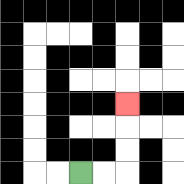{'start': '[3, 7]', 'end': '[5, 4]', 'path_directions': 'R,R,U,U,U', 'path_coordinates': '[[3, 7], [4, 7], [5, 7], [5, 6], [5, 5], [5, 4]]'}